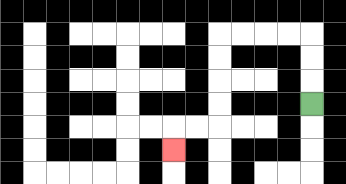{'start': '[13, 4]', 'end': '[7, 6]', 'path_directions': 'U,U,U,L,L,L,L,D,D,D,D,L,L,D', 'path_coordinates': '[[13, 4], [13, 3], [13, 2], [13, 1], [12, 1], [11, 1], [10, 1], [9, 1], [9, 2], [9, 3], [9, 4], [9, 5], [8, 5], [7, 5], [7, 6]]'}